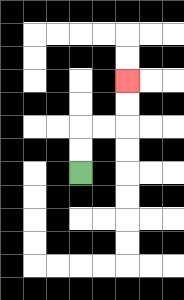{'start': '[3, 7]', 'end': '[5, 3]', 'path_directions': 'U,U,R,R,U,U', 'path_coordinates': '[[3, 7], [3, 6], [3, 5], [4, 5], [5, 5], [5, 4], [5, 3]]'}